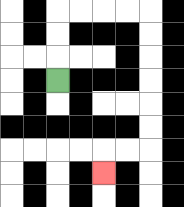{'start': '[2, 3]', 'end': '[4, 7]', 'path_directions': 'U,U,U,R,R,R,R,D,D,D,D,D,D,L,L,D', 'path_coordinates': '[[2, 3], [2, 2], [2, 1], [2, 0], [3, 0], [4, 0], [5, 0], [6, 0], [6, 1], [6, 2], [6, 3], [6, 4], [6, 5], [6, 6], [5, 6], [4, 6], [4, 7]]'}